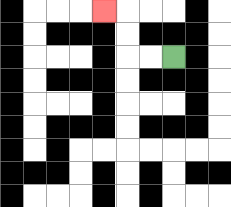{'start': '[7, 2]', 'end': '[4, 0]', 'path_directions': 'L,L,U,U,L', 'path_coordinates': '[[7, 2], [6, 2], [5, 2], [5, 1], [5, 0], [4, 0]]'}